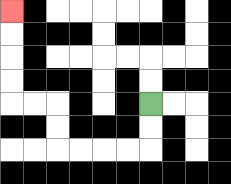{'start': '[6, 4]', 'end': '[0, 0]', 'path_directions': 'D,D,L,L,L,L,U,U,L,L,U,U,U,U', 'path_coordinates': '[[6, 4], [6, 5], [6, 6], [5, 6], [4, 6], [3, 6], [2, 6], [2, 5], [2, 4], [1, 4], [0, 4], [0, 3], [0, 2], [0, 1], [0, 0]]'}